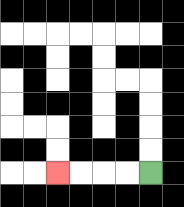{'start': '[6, 7]', 'end': '[2, 7]', 'path_directions': 'L,L,L,L', 'path_coordinates': '[[6, 7], [5, 7], [4, 7], [3, 7], [2, 7]]'}